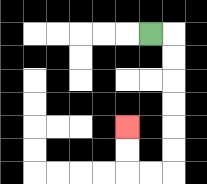{'start': '[6, 1]', 'end': '[5, 5]', 'path_directions': 'R,D,D,D,D,D,D,L,L,U,U', 'path_coordinates': '[[6, 1], [7, 1], [7, 2], [7, 3], [7, 4], [7, 5], [7, 6], [7, 7], [6, 7], [5, 7], [5, 6], [5, 5]]'}